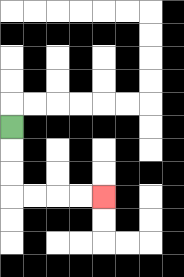{'start': '[0, 5]', 'end': '[4, 8]', 'path_directions': 'D,D,D,R,R,R,R', 'path_coordinates': '[[0, 5], [0, 6], [0, 7], [0, 8], [1, 8], [2, 8], [3, 8], [4, 8]]'}